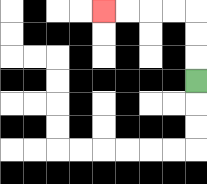{'start': '[8, 3]', 'end': '[4, 0]', 'path_directions': 'U,U,U,L,L,L,L', 'path_coordinates': '[[8, 3], [8, 2], [8, 1], [8, 0], [7, 0], [6, 0], [5, 0], [4, 0]]'}